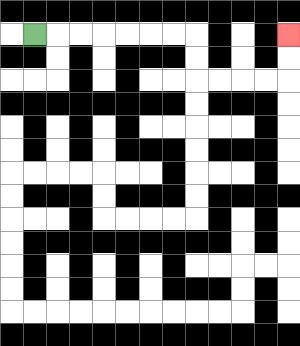{'start': '[1, 1]', 'end': '[12, 1]', 'path_directions': 'R,R,R,R,R,R,R,D,D,R,R,R,R,U,U', 'path_coordinates': '[[1, 1], [2, 1], [3, 1], [4, 1], [5, 1], [6, 1], [7, 1], [8, 1], [8, 2], [8, 3], [9, 3], [10, 3], [11, 3], [12, 3], [12, 2], [12, 1]]'}